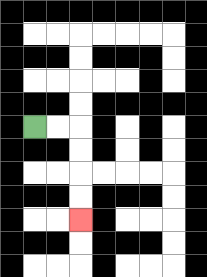{'start': '[1, 5]', 'end': '[3, 9]', 'path_directions': 'R,R,D,D,D,D', 'path_coordinates': '[[1, 5], [2, 5], [3, 5], [3, 6], [3, 7], [3, 8], [3, 9]]'}